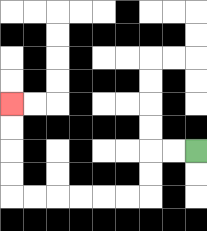{'start': '[8, 6]', 'end': '[0, 4]', 'path_directions': 'L,L,D,D,L,L,L,L,L,L,U,U,U,U', 'path_coordinates': '[[8, 6], [7, 6], [6, 6], [6, 7], [6, 8], [5, 8], [4, 8], [3, 8], [2, 8], [1, 8], [0, 8], [0, 7], [0, 6], [0, 5], [0, 4]]'}